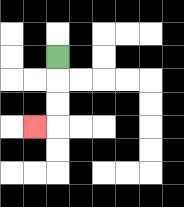{'start': '[2, 2]', 'end': '[1, 5]', 'path_directions': 'D,D,D,L', 'path_coordinates': '[[2, 2], [2, 3], [2, 4], [2, 5], [1, 5]]'}